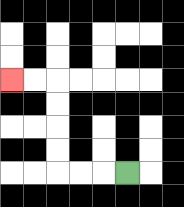{'start': '[5, 7]', 'end': '[0, 3]', 'path_directions': 'L,L,L,U,U,U,U,L,L', 'path_coordinates': '[[5, 7], [4, 7], [3, 7], [2, 7], [2, 6], [2, 5], [2, 4], [2, 3], [1, 3], [0, 3]]'}